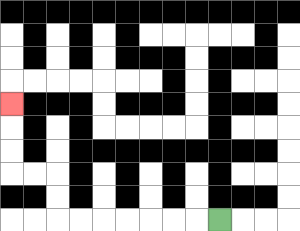{'start': '[9, 9]', 'end': '[0, 4]', 'path_directions': 'L,L,L,L,L,L,L,U,U,L,L,U,U,U', 'path_coordinates': '[[9, 9], [8, 9], [7, 9], [6, 9], [5, 9], [4, 9], [3, 9], [2, 9], [2, 8], [2, 7], [1, 7], [0, 7], [0, 6], [0, 5], [0, 4]]'}